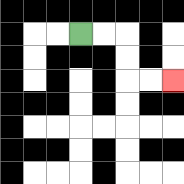{'start': '[3, 1]', 'end': '[7, 3]', 'path_directions': 'R,R,D,D,R,R', 'path_coordinates': '[[3, 1], [4, 1], [5, 1], [5, 2], [5, 3], [6, 3], [7, 3]]'}